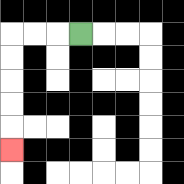{'start': '[3, 1]', 'end': '[0, 6]', 'path_directions': 'L,L,L,D,D,D,D,D', 'path_coordinates': '[[3, 1], [2, 1], [1, 1], [0, 1], [0, 2], [0, 3], [0, 4], [0, 5], [0, 6]]'}